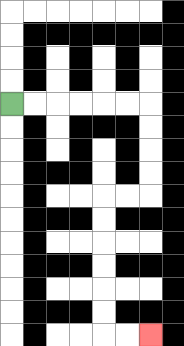{'start': '[0, 4]', 'end': '[6, 14]', 'path_directions': 'R,R,R,R,R,R,D,D,D,D,L,L,D,D,D,D,D,D,R,R', 'path_coordinates': '[[0, 4], [1, 4], [2, 4], [3, 4], [4, 4], [5, 4], [6, 4], [6, 5], [6, 6], [6, 7], [6, 8], [5, 8], [4, 8], [4, 9], [4, 10], [4, 11], [4, 12], [4, 13], [4, 14], [5, 14], [6, 14]]'}